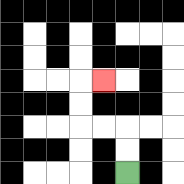{'start': '[5, 7]', 'end': '[4, 3]', 'path_directions': 'U,U,L,L,U,U,R', 'path_coordinates': '[[5, 7], [5, 6], [5, 5], [4, 5], [3, 5], [3, 4], [3, 3], [4, 3]]'}